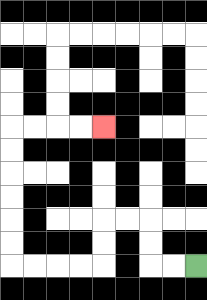{'start': '[8, 11]', 'end': '[4, 5]', 'path_directions': 'L,L,U,U,L,L,D,D,L,L,L,L,U,U,U,U,U,U,R,R,R,R', 'path_coordinates': '[[8, 11], [7, 11], [6, 11], [6, 10], [6, 9], [5, 9], [4, 9], [4, 10], [4, 11], [3, 11], [2, 11], [1, 11], [0, 11], [0, 10], [0, 9], [0, 8], [0, 7], [0, 6], [0, 5], [1, 5], [2, 5], [3, 5], [4, 5]]'}